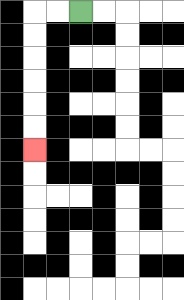{'start': '[3, 0]', 'end': '[1, 6]', 'path_directions': 'L,L,D,D,D,D,D,D', 'path_coordinates': '[[3, 0], [2, 0], [1, 0], [1, 1], [1, 2], [1, 3], [1, 4], [1, 5], [1, 6]]'}